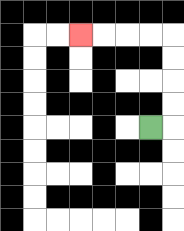{'start': '[6, 5]', 'end': '[3, 1]', 'path_directions': 'R,U,U,U,U,L,L,L,L', 'path_coordinates': '[[6, 5], [7, 5], [7, 4], [7, 3], [7, 2], [7, 1], [6, 1], [5, 1], [4, 1], [3, 1]]'}